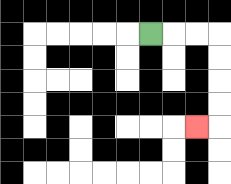{'start': '[6, 1]', 'end': '[8, 5]', 'path_directions': 'R,R,R,D,D,D,D,L', 'path_coordinates': '[[6, 1], [7, 1], [8, 1], [9, 1], [9, 2], [9, 3], [9, 4], [9, 5], [8, 5]]'}